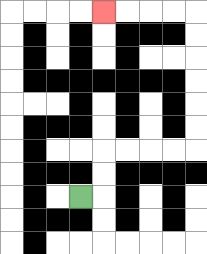{'start': '[3, 8]', 'end': '[4, 0]', 'path_directions': 'R,U,U,R,R,R,R,U,U,U,U,U,U,L,L,L,L', 'path_coordinates': '[[3, 8], [4, 8], [4, 7], [4, 6], [5, 6], [6, 6], [7, 6], [8, 6], [8, 5], [8, 4], [8, 3], [8, 2], [8, 1], [8, 0], [7, 0], [6, 0], [5, 0], [4, 0]]'}